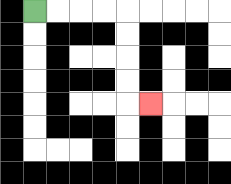{'start': '[1, 0]', 'end': '[6, 4]', 'path_directions': 'R,R,R,R,D,D,D,D,R', 'path_coordinates': '[[1, 0], [2, 0], [3, 0], [4, 0], [5, 0], [5, 1], [5, 2], [5, 3], [5, 4], [6, 4]]'}